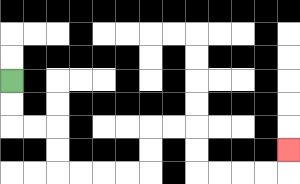{'start': '[0, 3]', 'end': '[12, 6]', 'path_directions': 'D,D,R,R,D,D,R,R,R,R,U,U,R,R,D,D,R,R,R,R,U', 'path_coordinates': '[[0, 3], [0, 4], [0, 5], [1, 5], [2, 5], [2, 6], [2, 7], [3, 7], [4, 7], [5, 7], [6, 7], [6, 6], [6, 5], [7, 5], [8, 5], [8, 6], [8, 7], [9, 7], [10, 7], [11, 7], [12, 7], [12, 6]]'}